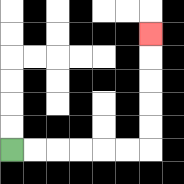{'start': '[0, 6]', 'end': '[6, 1]', 'path_directions': 'R,R,R,R,R,R,U,U,U,U,U', 'path_coordinates': '[[0, 6], [1, 6], [2, 6], [3, 6], [4, 6], [5, 6], [6, 6], [6, 5], [6, 4], [6, 3], [6, 2], [6, 1]]'}